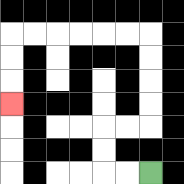{'start': '[6, 7]', 'end': '[0, 4]', 'path_directions': 'L,L,U,U,R,R,U,U,U,U,L,L,L,L,L,L,D,D,D', 'path_coordinates': '[[6, 7], [5, 7], [4, 7], [4, 6], [4, 5], [5, 5], [6, 5], [6, 4], [6, 3], [6, 2], [6, 1], [5, 1], [4, 1], [3, 1], [2, 1], [1, 1], [0, 1], [0, 2], [0, 3], [0, 4]]'}